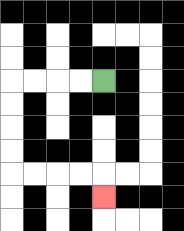{'start': '[4, 3]', 'end': '[4, 8]', 'path_directions': 'L,L,L,L,D,D,D,D,R,R,R,R,D', 'path_coordinates': '[[4, 3], [3, 3], [2, 3], [1, 3], [0, 3], [0, 4], [0, 5], [0, 6], [0, 7], [1, 7], [2, 7], [3, 7], [4, 7], [4, 8]]'}